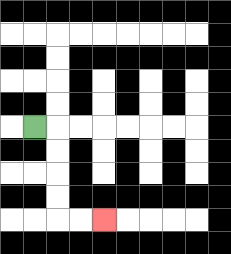{'start': '[1, 5]', 'end': '[4, 9]', 'path_directions': 'R,D,D,D,D,R,R', 'path_coordinates': '[[1, 5], [2, 5], [2, 6], [2, 7], [2, 8], [2, 9], [3, 9], [4, 9]]'}